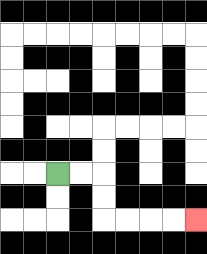{'start': '[2, 7]', 'end': '[8, 9]', 'path_directions': 'R,R,D,D,R,R,R,R', 'path_coordinates': '[[2, 7], [3, 7], [4, 7], [4, 8], [4, 9], [5, 9], [6, 9], [7, 9], [8, 9]]'}